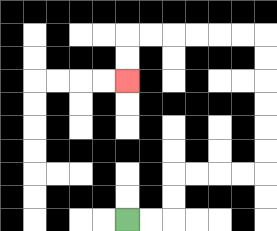{'start': '[5, 9]', 'end': '[5, 3]', 'path_directions': 'R,R,U,U,R,R,R,R,U,U,U,U,U,U,L,L,L,L,L,L,D,D', 'path_coordinates': '[[5, 9], [6, 9], [7, 9], [7, 8], [7, 7], [8, 7], [9, 7], [10, 7], [11, 7], [11, 6], [11, 5], [11, 4], [11, 3], [11, 2], [11, 1], [10, 1], [9, 1], [8, 1], [7, 1], [6, 1], [5, 1], [5, 2], [5, 3]]'}